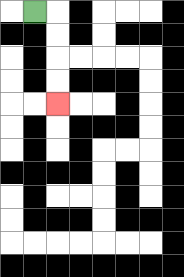{'start': '[1, 0]', 'end': '[2, 4]', 'path_directions': 'R,D,D,D,D', 'path_coordinates': '[[1, 0], [2, 0], [2, 1], [2, 2], [2, 3], [2, 4]]'}